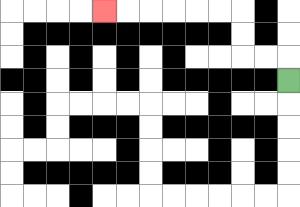{'start': '[12, 3]', 'end': '[4, 0]', 'path_directions': 'U,L,L,U,U,L,L,L,L,L,L', 'path_coordinates': '[[12, 3], [12, 2], [11, 2], [10, 2], [10, 1], [10, 0], [9, 0], [8, 0], [7, 0], [6, 0], [5, 0], [4, 0]]'}